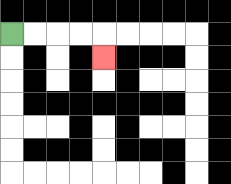{'start': '[0, 1]', 'end': '[4, 2]', 'path_directions': 'R,R,R,R,D', 'path_coordinates': '[[0, 1], [1, 1], [2, 1], [3, 1], [4, 1], [4, 2]]'}